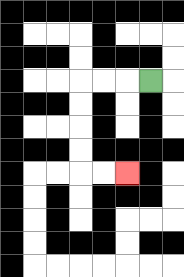{'start': '[6, 3]', 'end': '[5, 7]', 'path_directions': 'L,L,L,D,D,D,D,R,R', 'path_coordinates': '[[6, 3], [5, 3], [4, 3], [3, 3], [3, 4], [3, 5], [3, 6], [3, 7], [4, 7], [5, 7]]'}